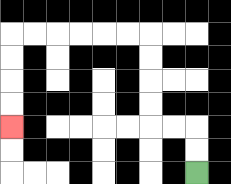{'start': '[8, 7]', 'end': '[0, 5]', 'path_directions': 'U,U,L,L,U,U,U,U,L,L,L,L,L,L,D,D,D,D', 'path_coordinates': '[[8, 7], [8, 6], [8, 5], [7, 5], [6, 5], [6, 4], [6, 3], [6, 2], [6, 1], [5, 1], [4, 1], [3, 1], [2, 1], [1, 1], [0, 1], [0, 2], [0, 3], [0, 4], [0, 5]]'}